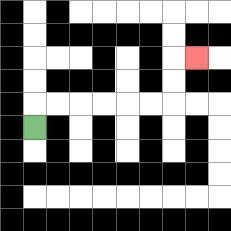{'start': '[1, 5]', 'end': '[8, 2]', 'path_directions': 'U,R,R,R,R,R,R,U,U,R', 'path_coordinates': '[[1, 5], [1, 4], [2, 4], [3, 4], [4, 4], [5, 4], [6, 4], [7, 4], [7, 3], [7, 2], [8, 2]]'}